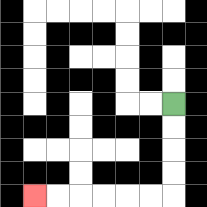{'start': '[7, 4]', 'end': '[1, 8]', 'path_directions': 'D,D,D,D,L,L,L,L,L,L', 'path_coordinates': '[[7, 4], [7, 5], [7, 6], [7, 7], [7, 8], [6, 8], [5, 8], [4, 8], [3, 8], [2, 8], [1, 8]]'}